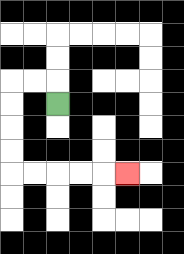{'start': '[2, 4]', 'end': '[5, 7]', 'path_directions': 'U,L,L,D,D,D,D,R,R,R,R,R', 'path_coordinates': '[[2, 4], [2, 3], [1, 3], [0, 3], [0, 4], [0, 5], [0, 6], [0, 7], [1, 7], [2, 7], [3, 7], [4, 7], [5, 7]]'}